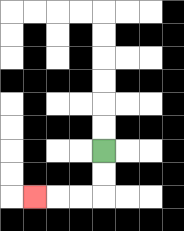{'start': '[4, 6]', 'end': '[1, 8]', 'path_directions': 'D,D,L,L,L', 'path_coordinates': '[[4, 6], [4, 7], [4, 8], [3, 8], [2, 8], [1, 8]]'}